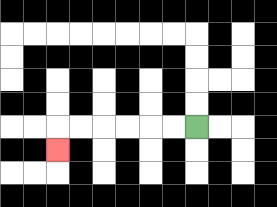{'start': '[8, 5]', 'end': '[2, 6]', 'path_directions': 'L,L,L,L,L,L,D', 'path_coordinates': '[[8, 5], [7, 5], [6, 5], [5, 5], [4, 5], [3, 5], [2, 5], [2, 6]]'}